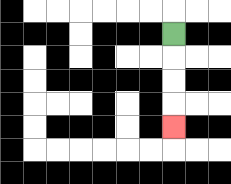{'start': '[7, 1]', 'end': '[7, 5]', 'path_directions': 'D,D,D,D', 'path_coordinates': '[[7, 1], [7, 2], [7, 3], [7, 4], [7, 5]]'}